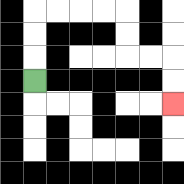{'start': '[1, 3]', 'end': '[7, 4]', 'path_directions': 'U,U,U,R,R,R,R,D,D,R,R,D,D', 'path_coordinates': '[[1, 3], [1, 2], [1, 1], [1, 0], [2, 0], [3, 0], [4, 0], [5, 0], [5, 1], [5, 2], [6, 2], [7, 2], [7, 3], [7, 4]]'}